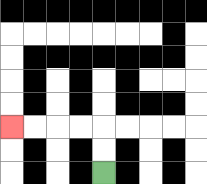{'start': '[4, 7]', 'end': '[0, 5]', 'path_directions': 'U,U,L,L,L,L', 'path_coordinates': '[[4, 7], [4, 6], [4, 5], [3, 5], [2, 5], [1, 5], [0, 5]]'}